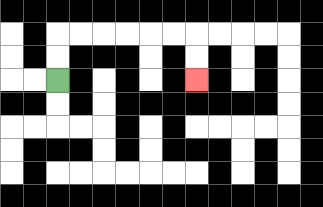{'start': '[2, 3]', 'end': '[8, 3]', 'path_directions': 'U,U,R,R,R,R,R,R,D,D', 'path_coordinates': '[[2, 3], [2, 2], [2, 1], [3, 1], [4, 1], [5, 1], [6, 1], [7, 1], [8, 1], [8, 2], [8, 3]]'}